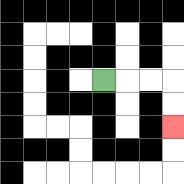{'start': '[4, 3]', 'end': '[7, 5]', 'path_directions': 'R,R,R,D,D', 'path_coordinates': '[[4, 3], [5, 3], [6, 3], [7, 3], [7, 4], [7, 5]]'}